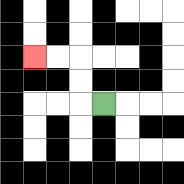{'start': '[4, 4]', 'end': '[1, 2]', 'path_directions': 'L,U,U,L,L', 'path_coordinates': '[[4, 4], [3, 4], [3, 3], [3, 2], [2, 2], [1, 2]]'}